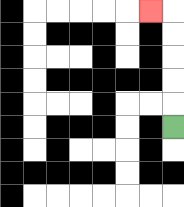{'start': '[7, 5]', 'end': '[6, 0]', 'path_directions': 'U,U,U,U,U,L', 'path_coordinates': '[[7, 5], [7, 4], [7, 3], [7, 2], [7, 1], [7, 0], [6, 0]]'}